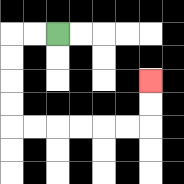{'start': '[2, 1]', 'end': '[6, 3]', 'path_directions': 'L,L,D,D,D,D,R,R,R,R,R,R,U,U', 'path_coordinates': '[[2, 1], [1, 1], [0, 1], [0, 2], [0, 3], [0, 4], [0, 5], [1, 5], [2, 5], [3, 5], [4, 5], [5, 5], [6, 5], [6, 4], [6, 3]]'}